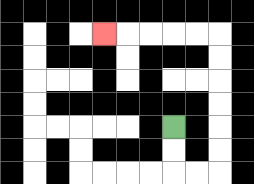{'start': '[7, 5]', 'end': '[4, 1]', 'path_directions': 'D,D,R,R,U,U,U,U,U,U,L,L,L,L,L', 'path_coordinates': '[[7, 5], [7, 6], [7, 7], [8, 7], [9, 7], [9, 6], [9, 5], [9, 4], [9, 3], [9, 2], [9, 1], [8, 1], [7, 1], [6, 1], [5, 1], [4, 1]]'}